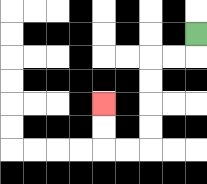{'start': '[8, 1]', 'end': '[4, 4]', 'path_directions': 'D,L,L,D,D,D,D,L,L,U,U', 'path_coordinates': '[[8, 1], [8, 2], [7, 2], [6, 2], [6, 3], [6, 4], [6, 5], [6, 6], [5, 6], [4, 6], [4, 5], [4, 4]]'}